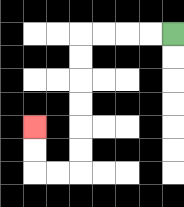{'start': '[7, 1]', 'end': '[1, 5]', 'path_directions': 'L,L,L,L,D,D,D,D,D,D,L,L,U,U', 'path_coordinates': '[[7, 1], [6, 1], [5, 1], [4, 1], [3, 1], [3, 2], [3, 3], [3, 4], [3, 5], [3, 6], [3, 7], [2, 7], [1, 7], [1, 6], [1, 5]]'}